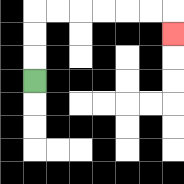{'start': '[1, 3]', 'end': '[7, 1]', 'path_directions': 'U,U,U,R,R,R,R,R,R,D', 'path_coordinates': '[[1, 3], [1, 2], [1, 1], [1, 0], [2, 0], [3, 0], [4, 0], [5, 0], [6, 0], [7, 0], [7, 1]]'}